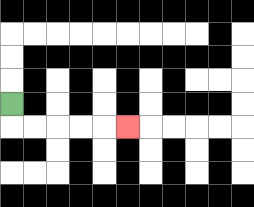{'start': '[0, 4]', 'end': '[5, 5]', 'path_directions': 'D,R,R,R,R,R', 'path_coordinates': '[[0, 4], [0, 5], [1, 5], [2, 5], [3, 5], [4, 5], [5, 5]]'}